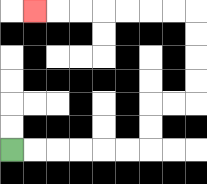{'start': '[0, 6]', 'end': '[1, 0]', 'path_directions': 'R,R,R,R,R,R,U,U,R,R,U,U,U,U,L,L,L,L,L,L,L', 'path_coordinates': '[[0, 6], [1, 6], [2, 6], [3, 6], [4, 6], [5, 6], [6, 6], [6, 5], [6, 4], [7, 4], [8, 4], [8, 3], [8, 2], [8, 1], [8, 0], [7, 0], [6, 0], [5, 0], [4, 0], [3, 0], [2, 0], [1, 0]]'}